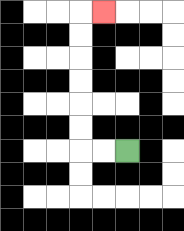{'start': '[5, 6]', 'end': '[4, 0]', 'path_directions': 'L,L,U,U,U,U,U,U,R', 'path_coordinates': '[[5, 6], [4, 6], [3, 6], [3, 5], [3, 4], [3, 3], [3, 2], [3, 1], [3, 0], [4, 0]]'}